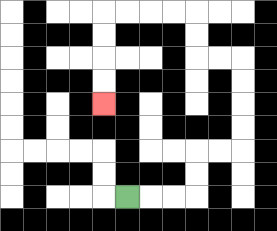{'start': '[5, 8]', 'end': '[4, 4]', 'path_directions': 'R,R,R,U,U,R,R,U,U,U,U,L,L,U,U,L,L,L,L,D,D,D,D', 'path_coordinates': '[[5, 8], [6, 8], [7, 8], [8, 8], [8, 7], [8, 6], [9, 6], [10, 6], [10, 5], [10, 4], [10, 3], [10, 2], [9, 2], [8, 2], [8, 1], [8, 0], [7, 0], [6, 0], [5, 0], [4, 0], [4, 1], [4, 2], [4, 3], [4, 4]]'}